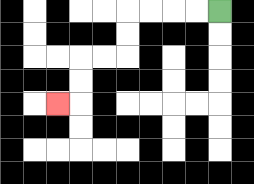{'start': '[9, 0]', 'end': '[2, 4]', 'path_directions': 'L,L,L,L,D,D,L,L,D,D,L', 'path_coordinates': '[[9, 0], [8, 0], [7, 0], [6, 0], [5, 0], [5, 1], [5, 2], [4, 2], [3, 2], [3, 3], [3, 4], [2, 4]]'}